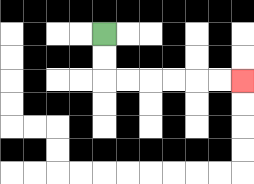{'start': '[4, 1]', 'end': '[10, 3]', 'path_directions': 'D,D,R,R,R,R,R,R', 'path_coordinates': '[[4, 1], [4, 2], [4, 3], [5, 3], [6, 3], [7, 3], [8, 3], [9, 3], [10, 3]]'}